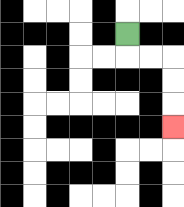{'start': '[5, 1]', 'end': '[7, 5]', 'path_directions': 'D,R,R,D,D,D', 'path_coordinates': '[[5, 1], [5, 2], [6, 2], [7, 2], [7, 3], [7, 4], [7, 5]]'}